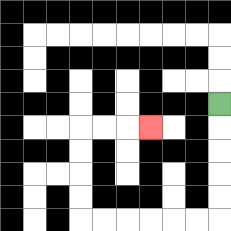{'start': '[9, 4]', 'end': '[6, 5]', 'path_directions': 'D,D,D,D,D,L,L,L,L,L,L,U,U,U,U,R,R,R', 'path_coordinates': '[[9, 4], [9, 5], [9, 6], [9, 7], [9, 8], [9, 9], [8, 9], [7, 9], [6, 9], [5, 9], [4, 9], [3, 9], [3, 8], [3, 7], [3, 6], [3, 5], [4, 5], [5, 5], [6, 5]]'}